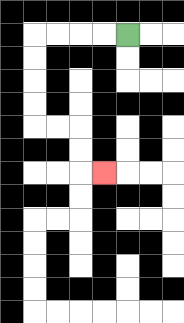{'start': '[5, 1]', 'end': '[4, 7]', 'path_directions': 'L,L,L,L,D,D,D,D,R,R,D,D,R', 'path_coordinates': '[[5, 1], [4, 1], [3, 1], [2, 1], [1, 1], [1, 2], [1, 3], [1, 4], [1, 5], [2, 5], [3, 5], [3, 6], [3, 7], [4, 7]]'}